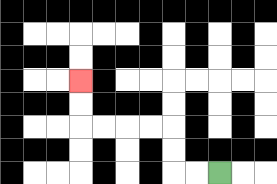{'start': '[9, 7]', 'end': '[3, 3]', 'path_directions': 'L,L,U,U,L,L,L,L,U,U', 'path_coordinates': '[[9, 7], [8, 7], [7, 7], [7, 6], [7, 5], [6, 5], [5, 5], [4, 5], [3, 5], [3, 4], [3, 3]]'}